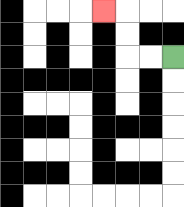{'start': '[7, 2]', 'end': '[4, 0]', 'path_directions': 'L,L,U,U,L', 'path_coordinates': '[[7, 2], [6, 2], [5, 2], [5, 1], [5, 0], [4, 0]]'}